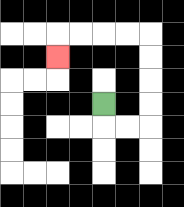{'start': '[4, 4]', 'end': '[2, 2]', 'path_directions': 'D,R,R,U,U,U,U,L,L,L,L,D', 'path_coordinates': '[[4, 4], [4, 5], [5, 5], [6, 5], [6, 4], [6, 3], [6, 2], [6, 1], [5, 1], [4, 1], [3, 1], [2, 1], [2, 2]]'}